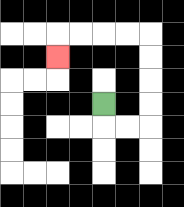{'start': '[4, 4]', 'end': '[2, 2]', 'path_directions': 'D,R,R,U,U,U,U,L,L,L,L,D', 'path_coordinates': '[[4, 4], [4, 5], [5, 5], [6, 5], [6, 4], [6, 3], [6, 2], [6, 1], [5, 1], [4, 1], [3, 1], [2, 1], [2, 2]]'}